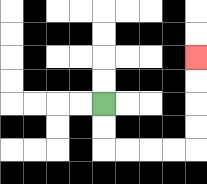{'start': '[4, 4]', 'end': '[8, 2]', 'path_directions': 'D,D,R,R,R,R,U,U,U,U', 'path_coordinates': '[[4, 4], [4, 5], [4, 6], [5, 6], [6, 6], [7, 6], [8, 6], [8, 5], [8, 4], [8, 3], [8, 2]]'}